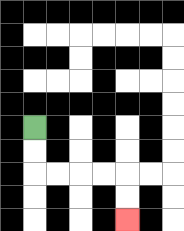{'start': '[1, 5]', 'end': '[5, 9]', 'path_directions': 'D,D,R,R,R,R,D,D', 'path_coordinates': '[[1, 5], [1, 6], [1, 7], [2, 7], [3, 7], [4, 7], [5, 7], [5, 8], [5, 9]]'}